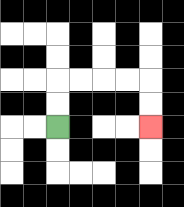{'start': '[2, 5]', 'end': '[6, 5]', 'path_directions': 'U,U,R,R,R,R,D,D', 'path_coordinates': '[[2, 5], [2, 4], [2, 3], [3, 3], [4, 3], [5, 3], [6, 3], [6, 4], [6, 5]]'}